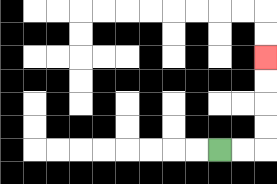{'start': '[9, 6]', 'end': '[11, 2]', 'path_directions': 'R,R,U,U,U,U', 'path_coordinates': '[[9, 6], [10, 6], [11, 6], [11, 5], [11, 4], [11, 3], [11, 2]]'}